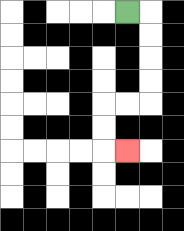{'start': '[5, 0]', 'end': '[5, 6]', 'path_directions': 'R,D,D,D,D,L,L,D,D,R', 'path_coordinates': '[[5, 0], [6, 0], [6, 1], [6, 2], [6, 3], [6, 4], [5, 4], [4, 4], [4, 5], [4, 6], [5, 6]]'}